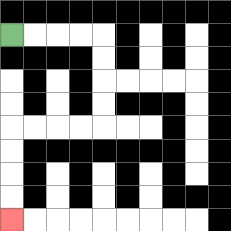{'start': '[0, 1]', 'end': '[0, 9]', 'path_directions': 'R,R,R,R,D,D,D,D,L,L,L,L,D,D,D,D', 'path_coordinates': '[[0, 1], [1, 1], [2, 1], [3, 1], [4, 1], [4, 2], [4, 3], [4, 4], [4, 5], [3, 5], [2, 5], [1, 5], [0, 5], [0, 6], [0, 7], [0, 8], [0, 9]]'}